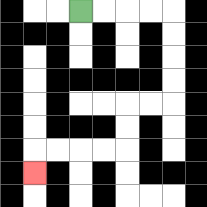{'start': '[3, 0]', 'end': '[1, 7]', 'path_directions': 'R,R,R,R,D,D,D,D,L,L,D,D,L,L,L,L,D', 'path_coordinates': '[[3, 0], [4, 0], [5, 0], [6, 0], [7, 0], [7, 1], [7, 2], [7, 3], [7, 4], [6, 4], [5, 4], [5, 5], [5, 6], [4, 6], [3, 6], [2, 6], [1, 6], [1, 7]]'}